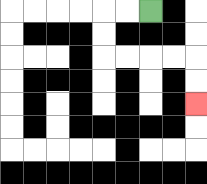{'start': '[6, 0]', 'end': '[8, 4]', 'path_directions': 'L,L,D,D,R,R,R,R,D,D', 'path_coordinates': '[[6, 0], [5, 0], [4, 0], [4, 1], [4, 2], [5, 2], [6, 2], [7, 2], [8, 2], [8, 3], [8, 4]]'}